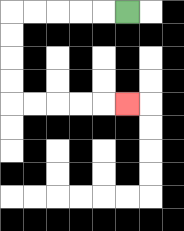{'start': '[5, 0]', 'end': '[5, 4]', 'path_directions': 'L,L,L,L,L,D,D,D,D,R,R,R,R,R', 'path_coordinates': '[[5, 0], [4, 0], [3, 0], [2, 0], [1, 0], [0, 0], [0, 1], [0, 2], [0, 3], [0, 4], [1, 4], [2, 4], [3, 4], [4, 4], [5, 4]]'}